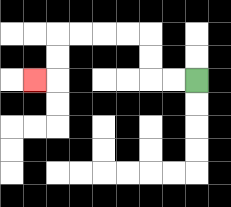{'start': '[8, 3]', 'end': '[1, 3]', 'path_directions': 'L,L,U,U,L,L,L,L,D,D,L', 'path_coordinates': '[[8, 3], [7, 3], [6, 3], [6, 2], [6, 1], [5, 1], [4, 1], [3, 1], [2, 1], [2, 2], [2, 3], [1, 3]]'}